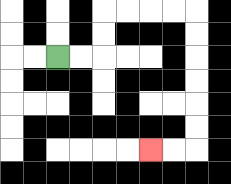{'start': '[2, 2]', 'end': '[6, 6]', 'path_directions': 'R,R,U,U,R,R,R,R,D,D,D,D,D,D,L,L', 'path_coordinates': '[[2, 2], [3, 2], [4, 2], [4, 1], [4, 0], [5, 0], [6, 0], [7, 0], [8, 0], [8, 1], [8, 2], [8, 3], [8, 4], [8, 5], [8, 6], [7, 6], [6, 6]]'}